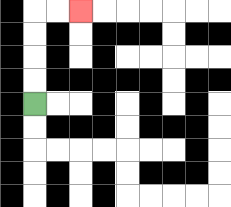{'start': '[1, 4]', 'end': '[3, 0]', 'path_directions': 'U,U,U,U,R,R', 'path_coordinates': '[[1, 4], [1, 3], [1, 2], [1, 1], [1, 0], [2, 0], [3, 0]]'}